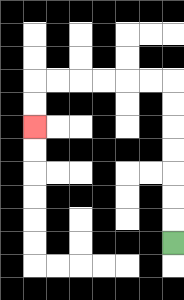{'start': '[7, 10]', 'end': '[1, 5]', 'path_directions': 'U,U,U,U,U,U,U,L,L,L,L,L,L,D,D', 'path_coordinates': '[[7, 10], [7, 9], [7, 8], [7, 7], [7, 6], [7, 5], [7, 4], [7, 3], [6, 3], [5, 3], [4, 3], [3, 3], [2, 3], [1, 3], [1, 4], [1, 5]]'}